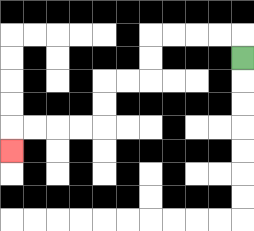{'start': '[10, 2]', 'end': '[0, 6]', 'path_directions': 'U,L,L,L,L,D,D,L,L,D,D,L,L,L,L,D', 'path_coordinates': '[[10, 2], [10, 1], [9, 1], [8, 1], [7, 1], [6, 1], [6, 2], [6, 3], [5, 3], [4, 3], [4, 4], [4, 5], [3, 5], [2, 5], [1, 5], [0, 5], [0, 6]]'}